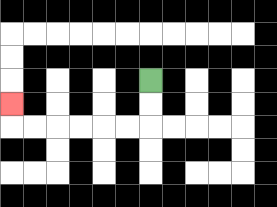{'start': '[6, 3]', 'end': '[0, 4]', 'path_directions': 'D,D,L,L,L,L,L,L,U', 'path_coordinates': '[[6, 3], [6, 4], [6, 5], [5, 5], [4, 5], [3, 5], [2, 5], [1, 5], [0, 5], [0, 4]]'}